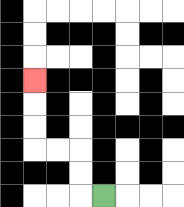{'start': '[4, 8]', 'end': '[1, 3]', 'path_directions': 'L,U,U,L,L,U,U,U', 'path_coordinates': '[[4, 8], [3, 8], [3, 7], [3, 6], [2, 6], [1, 6], [1, 5], [1, 4], [1, 3]]'}